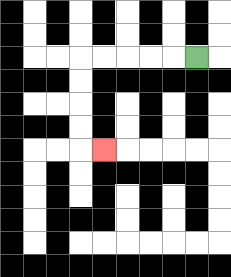{'start': '[8, 2]', 'end': '[4, 6]', 'path_directions': 'L,L,L,L,L,D,D,D,D,R', 'path_coordinates': '[[8, 2], [7, 2], [6, 2], [5, 2], [4, 2], [3, 2], [3, 3], [3, 4], [3, 5], [3, 6], [4, 6]]'}